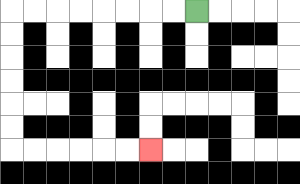{'start': '[8, 0]', 'end': '[6, 6]', 'path_directions': 'L,L,L,L,L,L,L,L,D,D,D,D,D,D,R,R,R,R,R,R', 'path_coordinates': '[[8, 0], [7, 0], [6, 0], [5, 0], [4, 0], [3, 0], [2, 0], [1, 0], [0, 0], [0, 1], [0, 2], [0, 3], [0, 4], [0, 5], [0, 6], [1, 6], [2, 6], [3, 6], [4, 6], [5, 6], [6, 6]]'}